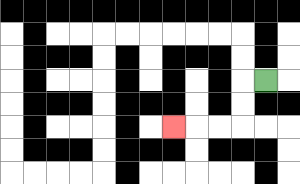{'start': '[11, 3]', 'end': '[7, 5]', 'path_directions': 'L,D,D,L,L,L', 'path_coordinates': '[[11, 3], [10, 3], [10, 4], [10, 5], [9, 5], [8, 5], [7, 5]]'}